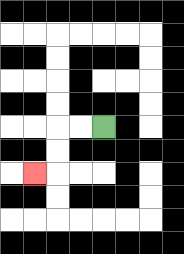{'start': '[4, 5]', 'end': '[1, 7]', 'path_directions': 'L,L,D,D,L', 'path_coordinates': '[[4, 5], [3, 5], [2, 5], [2, 6], [2, 7], [1, 7]]'}